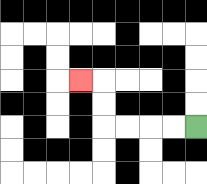{'start': '[8, 5]', 'end': '[3, 3]', 'path_directions': 'L,L,L,L,U,U,L', 'path_coordinates': '[[8, 5], [7, 5], [6, 5], [5, 5], [4, 5], [4, 4], [4, 3], [3, 3]]'}